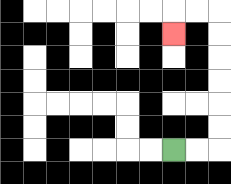{'start': '[7, 6]', 'end': '[7, 1]', 'path_directions': 'R,R,U,U,U,U,U,U,L,L,D', 'path_coordinates': '[[7, 6], [8, 6], [9, 6], [9, 5], [9, 4], [9, 3], [9, 2], [9, 1], [9, 0], [8, 0], [7, 0], [7, 1]]'}